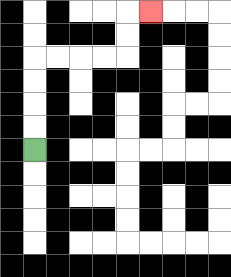{'start': '[1, 6]', 'end': '[6, 0]', 'path_directions': 'U,U,U,U,R,R,R,R,U,U,R', 'path_coordinates': '[[1, 6], [1, 5], [1, 4], [1, 3], [1, 2], [2, 2], [3, 2], [4, 2], [5, 2], [5, 1], [5, 0], [6, 0]]'}